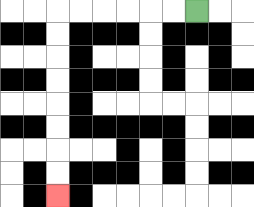{'start': '[8, 0]', 'end': '[2, 8]', 'path_directions': 'L,L,L,L,L,L,D,D,D,D,D,D,D,D', 'path_coordinates': '[[8, 0], [7, 0], [6, 0], [5, 0], [4, 0], [3, 0], [2, 0], [2, 1], [2, 2], [2, 3], [2, 4], [2, 5], [2, 6], [2, 7], [2, 8]]'}